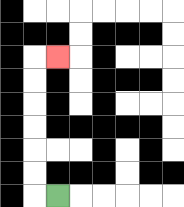{'start': '[2, 8]', 'end': '[2, 2]', 'path_directions': 'L,U,U,U,U,U,U,R', 'path_coordinates': '[[2, 8], [1, 8], [1, 7], [1, 6], [1, 5], [1, 4], [1, 3], [1, 2], [2, 2]]'}